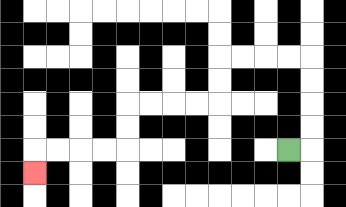{'start': '[12, 6]', 'end': '[1, 7]', 'path_directions': 'R,U,U,U,U,L,L,L,L,D,D,L,L,L,L,D,D,L,L,L,L,D', 'path_coordinates': '[[12, 6], [13, 6], [13, 5], [13, 4], [13, 3], [13, 2], [12, 2], [11, 2], [10, 2], [9, 2], [9, 3], [9, 4], [8, 4], [7, 4], [6, 4], [5, 4], [5, 5], [5, 6], [4, 6], [3, 6], [2, 6], [1, 6], [1, 7]]'}